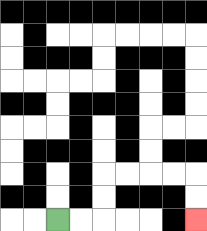{'start': '[2, 9]', 'end': '[8, 9]', 'path_directions': 'R,R,U,U,R,R,R,R,D,D', 'path_coordinates': '[[2, 9], [3, 9], [4, 9], [4, 8], [4, 7], [5, 7], [6, 7], [7, 7], [8, 7], [8, 8], [8, 9]]'}